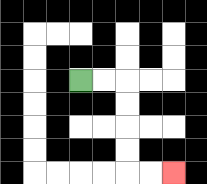{'start': '[3, 3]', 'end': '[7, 7]', 'path_directions': 'R,R,D,D,D,D,R,R', 'path_coordinates': '[[3, 3], [4, 3], [5, 3], [5, 4], [5, 5], [5, 6], [5, 7], [6, 7], [7, 7]]'}